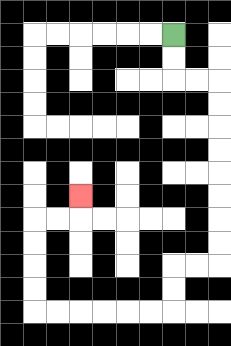{'start': '[7, 1]', 'end': '[3, 8]', 'path_directions': 'D,D,R,R,D,D,D,D,D,D,D,D,L,L,D,D,L,L,L,L,L,L,U,U,U,U,R,R,U', 'path_coordinates': '[[7, 1], [7, 2], [7, 3], [8, 3], [9, 3], [9, 4], [9, 5], [9, 6], [9, 7], [9, 8], [9, 9], [9, 10], [9, 11], [8, 11], [7, 11], [7, 12], [7, 13], [6, 13], [5, 13], [4, 13], [3, 13], [2, 13], [1, 13], [1, 12], [1, 11], [1, 10], [1, 9], [2, 9], [3, 9], [3, 8]]'}